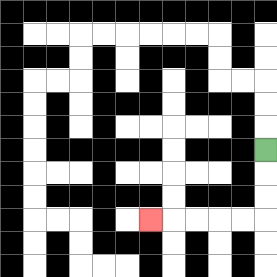{'start': '[11, 6]', 'end': '[6, 9]', 'path_directions': 'D,D,D,L,L,L,L,L', 'path_coordinates': '[[11, 6], [11, 7], [11, 8], [11, 9], [10, 9], [9, 9], [8, 9], [7, 9], [6, 9]]'}